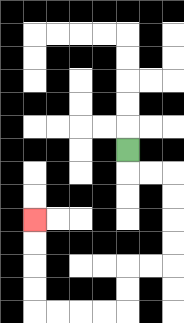{'start': '[5, 6]', 'end': '[1, 9]', 'path_directions': 'D,R,R,D,D,D,D,L,L,D,D,L,L,L,L,U,U,U,U', 'path_coordinates': '[[5, 6], [5, 7], [6, 7], [7, 7], [7, 8], [7, 9], [7, 10], [7, 11], [6, 11], [5, 11], [5, 12], [5, 13], [4, 13], [3, 13], [2, 13], [1, 13], [1, 12], [1, 11], [1, 10], [1, 9]]'}